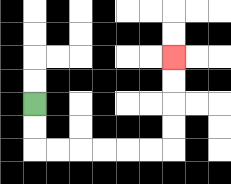{'start': '[1, 4]', 'end': '[7, 2]', 'path_directions': 'D,D,R,R,R,R,R,R,U,U,U,U', 'path_coordinates': '[[1, 4], [1, 5], [1, 6], [2, 6], [3, 6], [4, 6], [5, 6], [6, 6], [7, 6], [7, 5], [7, 4], [7, 3], [7, 2]]'}